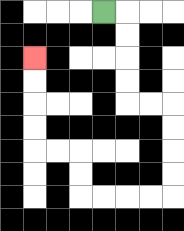{'start': '[4, 0]', 'end': '[1, 2]', 'path_directions': 'R,D,D,D,D,R,R,D,D,D,D,L,L,L,L,U,U,L,L,U,U,U,U', 'path_coordinates': '[[4, 0], [5, 0], [5, 1], [5, 2], [5, 3], [5, 4], [6, 4], [7, 4], [7, 5], [7, 6], [7, 7], [7, 8], [6, 8], [5, 8], [4, 8], [3, 8], [3, 7], [3, 6], [2, 6], [1, 6], [1, 5], [1, 4], [1, 3], [1, 2]]'}